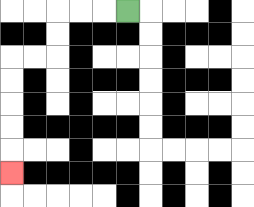{'start': '[5, 0]', 'end': '[0, 7]', 'path_directions': 'L,L,L,D,D,L,L,D,D,D,D,D', 'path_coordinates': '[[5, 0], [4, 0], [3, 0], [2, 0], [2, 1], [2, 2], [1, 2], [0, 2], [0, 3], [0, 4], [0, 5], [0, 6], [0, 7]]'}